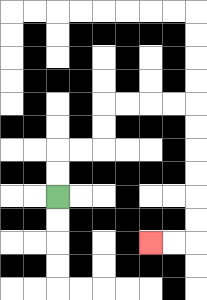{'start': '[2, 8]', 'end': '[6, 10]', 'path_directions': 'U,U,R,R,U,U,R,R,R,R,D,D,D,D,D,D,L,L', 'path_coordinates': '[[2, 8], [2, 7], [2, 6], [3, 6], [4, 6], [4, 5], [4, 4], [5, 4], [6, 4], [7, 4], [8, 4], [8, 5], [8, 6], [8, 7], [8, 8], [8, 9], [8, 10], [7, 10], [6, 10]]'}